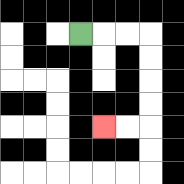{'start': '[3, 1]', 'end': '[4, 5]', 'path_directions': 'R,R,R,D,D,D,D,L,L', 'path_coordinates': '[[3, 1], [4, 1], [5, 1], [6, 1], [6, 2], [6, 3], [6, 4], [6, 5], [5, 5], [4, 5]]'}